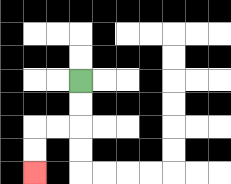{'start': '[3, 3]', 'end': '[1, 7]', 'path_directions': 'D,D,L,L,D,D', 'path_coordinates': '[[3, 3], [3, 4], [3, 5], [2, 5], [1, 5], [1, 6], [1, 7]]'}